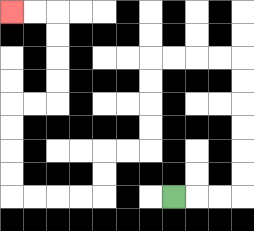{'start': '[7, 8]', 'end': '[0, 0]', 'path_directions': 'R,R,R,U,U,U,U,U,U,L,L,L,L,D,D,D,D,L,L,D,D,L,L,L,L,U,U,U,U,R,R,U,U,U,U,L,L', 'path_coordinates': '[[7, 8], [8, 8], [9, 8], [10, 8], [10, 7], [10, 6], [10, 5], [10, 4], [10, 3], [10, 2], [9, 2], [8, 2], [7, 2], [6, 2], [6, 3], [6, 4], [6, 5], [6, 6], [5, 6], [4, 6], [4, 7], [4, 8], [3, 8], [2, 8], [1, 8], [0, 8], [0, 7], [0, 6], [0, 5], [0, 4], [1, 4], [2, 4], [2, 3], [2, 2], [2, 1], [2, 0], [1, 0], [0, 0]]'}